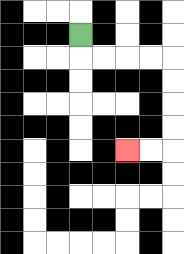{'start': '[3, 1]', 'end': '[5, 6]', 'path_directions': 'D,R,R,R,R,D,D,D,D,L,L', 'path_coordinates': '[[3, 1], [3, 2], [4, 2], [5, 2], [6, 2], [7, 2], [7, 3], [7, 4], [7, 5], [7, 6], [6, 6], [5, 6]]'}